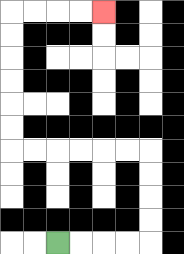{'start': '[2, 10]', 'end': '[4, 0]', 'path_directions': 'R,R,R,R,U,U,U,U,L,L,L,L,L,L,U,U,U,U,U,U,R,R,R,R', 'path_coordinates': '[[2, 10], [3, 10], [4, 10], [5, 10], [6, 10], [6, 9], [6, 8], [6, 7], [6, 6], [5, 6], [4, 6], [3, 6], [2, 6], [1, 6], [0, 6], [0, 5], [0, 4], [0, 3], [0, 2], [0, 1], [0, 0], [1, 0], [2, 0], [3, 0], [4, 0]]'}